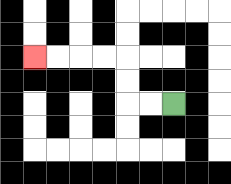{'start': '[7, 4]', 'end': '[1, 2]', 'path_directions': 'L,L,U,U,L,L,L,L', 'path_coordinates': '[[7, 4], [6, 4], [5, 4], [5, 3], [5, 2], [4, 2], [3, 2], [2, 2], [1, 2]]'}